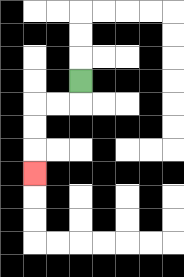{'start': '[3, 3]', 'end': '[1, 7]', 'path_directions': 'D,L,L,D,D,D', 'path_coordinates': '[[3, 3], [3, 4], [2, 4], [1, 4], [1, 5], [1, 6], [1, 7]]'}